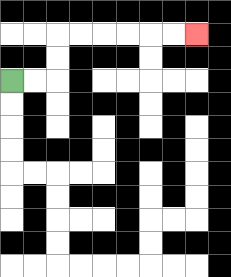{'start': '[0, 3]', 'end': '[8, 1]', 'path_directions': 'R,R,U,U,R,R,R,R,R,R', 'path_coordinates': '[[0, 3], [1, 3], [2, 3], [2, 2], [2, 1], [3, 1], [4, 1], [5, 1], [6, 1], [7, 1], [8, 1]]'}